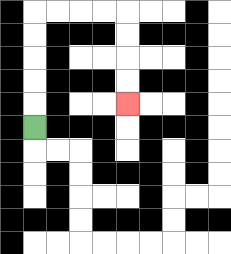{'start': '[1, 5]', 'end': '[5, 4]', 'path_directions': 'U,U,U,U,U,R,R,R,R,D,D,D,D', 'path_coordinates': '[[1, 5], [1, 4], [1, 3], [1, 2], [1, 1], [1, 0], [2, 0], [3, 0], [4, 0], [5, 0], [5, 1], [5, 2], [5, 3], [5, 4]]'}